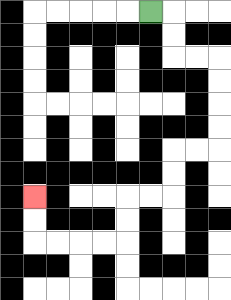{'start': '[6, 0]', 'end': '[1, 8]', 'path_directions': 'R,D,D,R,R,D,D,D,D,L,L,D,D,L,L,D,D,L,L,L,L,U,U', 'path_coordinates': '[[6, 0], [7, 0], [7, 1], [7, 2], [8, 2], [9, 2], [9, 3], [9, 4], [9, 5], [9, 6], [8, 6], [7, 6], [7, 7], [7, 8], [6, 8], [5, 8], [5, 9], [5, 10], [4, 10], [3, 10], [2, 10], [1, 10], [1, 9], [1, 8]]'}